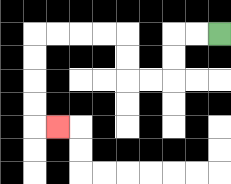{'start': '[9, 1]', 'end': '[2, 5]', 'path_directions': 'L,L,D,D,L,L,U,U,L,L,L,L,D,D,D,D,R', 'path_coordinates': '[[9, 1], [8, 1], [7, 1], [7, 2], [7, 3], [6, 3], [5, 3], [5, 2], [5, 1], [4, 1], [3, 1], [2, 1], [1, 1], [1, 2], [1, 3], [1, 4], [1, 5], [2, 5]]'}